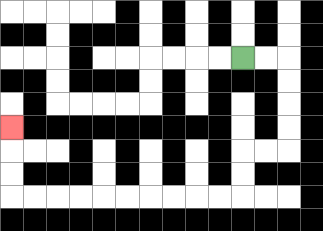{'start': '[10, 2]', 'end': '[0, 5]', 'path_directions': 'R,R,D,D,D,D,L,L,D,D,L,L,L,L,L,L,L,L,L,L,U,U,U', 'path_coordinates': '[[10, 2], [11, 2], [12, 2], [12, 3], [12, 4], [12, 5], [12, 6], [11, 6], [10, 6], [10, 7], [10, 8], [9, 8], [8, 8], [7, 8], [6, 8], [5, 8], [4, 8], [3, 8], [2, 8], [1, 8], [0, 8], [0, 7], [0, 6], [0, 5]]'}